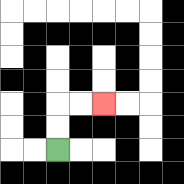{'start': '[2, 6]', 'end': '[4, 4]', 'path_directions': 'U,U,R,R', 'path_coordinates': '[[2, 6], [2, 5], [2, 4], [3, 4], [4, 4]]'}